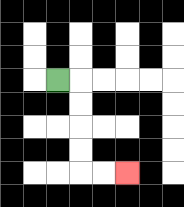{'start': '[2, 3]', 'end': '[5, 7]', 'path_directions': 'R,D,D,D,D,R,R', 'path_coordinates': '[[2, 3], [3, 3], [3, 4], [3, 5], [3, 6], [3, 7], [4, 7], [5, 7]]'}